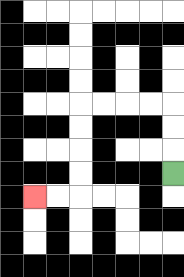{'start': '[7, 7]', 'end': '[1, 8]', 'path_directions': 'U,U,U,L,L,L,L,D,D,D,D,L,L', 'path_coordinates': '[[7, 7], [7, 6], [7, 5], [7, 4], [6, 4], [5, 4], [4, 4], [3, 4], [3, 5], [3, 6], [3, 7], [3, 8], [2, 8], [1, 8]]'}